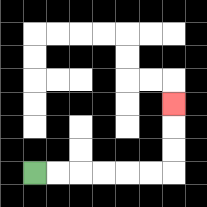{'start': '[1, 7]', 'end': '[7, 4]', 'path_directions': 'R,R,R,R,R,R,U,U,U', 'path_coordinates': '[[1, 7], [2, 7], [3, 7], [4, 7], [5, 7], [6, 7], [7, 7], [7, 6], [7, 5], [7, 4]]'}